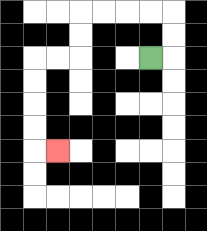{'start': '[6, 2]', 'end': '[2, 6]', 'path_directions': 'R,U,U,L,L,L,L,D,D,L,L,D,D,D,D,R', 'path_coordinates': '[[6, 2], [7, 2], [7, 1], [7, 0], [6, 0], [5, 0], [4, 0], [3, 0], [3, 1], [3, 2], [2, 2], [1, 2], [1, 3], [1, 4], [1, 5], [1, 6], [2, 6]]'}